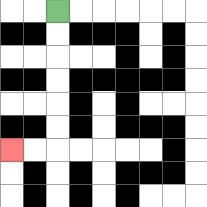{'start': '[2, 0]', 'end': '[0, 6]', 'path_directions': 'D,D,D,D,D,D,L,L', 'path_coordinates': '[[2, 0], [2, 1], [2, 2], [2, 3], [2, 4], [2, 5], [2, 6], [1, 6], [0, 6]]'}